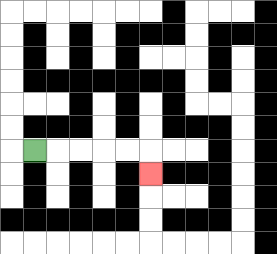{'start': '[1, 6]', 'end': '[6, 7]', 'path_directions': 'R,R,R,R,R,D', 'path_coordinates': '[[1, 6], [2, 6], [3, 6], [4, 6], [5, 6], [6, 6], [6, 7]]'}